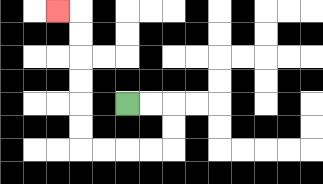{'start': '[5, 4]', 'end': '[2, 0]', 'path_directions': 'R,R,D,D,L,L,L,L,U,U,U,U,U,U,L', 'path_coordinates': '[[5, 4], [6, 4], [7, 4], [7, 5], [7, 6], [6, 6], [5, 6], [4, 6], [3, 6], [3, 5], [3, 4], [3, 3], [3, 2], [3, 1], [3, 0], [2, 0]]'}